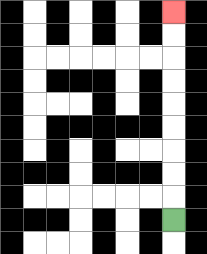{'start': '[7, 9]', 'end': '[7, 0]', 'path_directions': 'U,U,U,U,U,U,U,U,U', 'path_coordinates': '[[7, 9], [7, 8], [7, 7], [7, 6], [7, 5], [7, 4], [7, 3], [7, 2], [7, 1], [7, 0]]'}